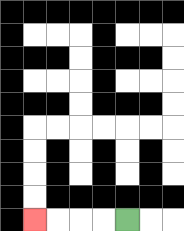{'start': '[5, 9]', 'end': '[1, 9]', 'path_directions': 'L,L,L,L', 'path_coordinates': '[[5, 9], [4, 9], [3, 9], [2, 9], [1, 9]]'}